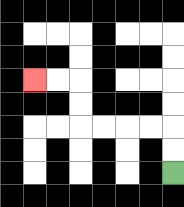{'start': '[7, 7]', 'end': '[1, 3]', 'path_directions': 'U,U,L,L,L,L,U,U,L,L', 'path_coordinates': '[[7, 7], [7, 6], [7, 5], [6, 5], [5, 5], [4, 5], [3, 5], [3, 4], [3, 3], [2, 3], [1, 3]]'}